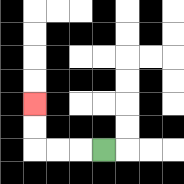{'start': '[4, 6]', 'end': '[1, 4]', 'path_directions': 'L,L,L,U,U', 'path_coordinates': '[[4, 6], [3, 6], [2, 6], [1, 6], [1, 5], [1, 4]]'}